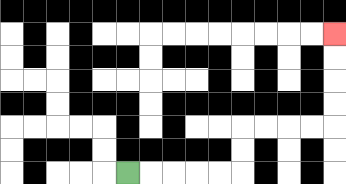{'start': '[5, 7]', 'end': '[14, 1]', 'path_directions': 'R,R,R,R,R,U,U,R,R,R,R,U,U,U,U', 'path_coordinates': '[[5, 7], [6, 7], [7, 7], [8, 7], [9, 7], [10, 7], [10, 6], [10, 5], [11, 5], [12, 5], [13, 5], [14, 5], [14, 4], [14, 3], [14, 2], [14, 1]]'}